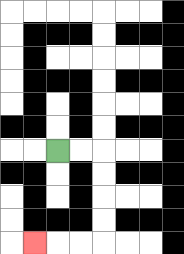{'start': '[2, 6]', 'end': '[1, 10]', 'path_directions': 'R,R,D,D,D,D,L,L,L', 'path_coordinates': '[[2, 6], [3, 6], [4, 6], [4, 7], [4, 8], [4, 9], [4, 10], [3, 10], [2, 10], [1, 10]]'}